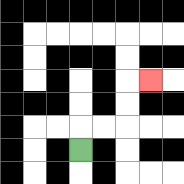{'start': '[3, 6]', 'end': '[6, 3]', 'path_directions': 'U,R,R,U,U,R', 'path_coordinates': '[[3, 6], [3, 5], [4, 5], [5, 5], [5, 4], [5, 3], [6, 3]]'}